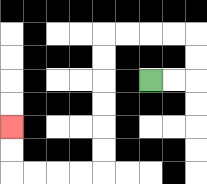{'start': '[6, 3]', 'end': '[0, 5]', 'path_directions': 'R,R,U,U,L,L,L,L,D,D,D,D,D,D,L,L,L,L,U,U', 'path_coordinates': '[[6, 3], [7, 3], [8, 3], [8, 2], [8, 1], [7, 1], [6, 1], [5, 1], [4, 1], [4, 2], [4, 3], [4, 4], [4, 5], [4, 6], [4, 7], [3, 7], [2, 7], [1, 7], [0, 7], [0, 6], [0, 5]]'}